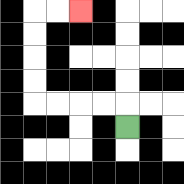{'start': '[5, 5]', 'end': '[3, 0]', 'path_directions': 'U,L,L,L,L,U,U,U,U,R,R', 'path_coordinates': '[[5, 5], [5, 4], [4, 4], [3, 4], [2, 4], [1, 4], [1, 3], [1, 2], [1, 1], [1, 0], [2, 0], [3, 0]]'}